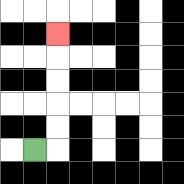{'start': '[1, 6]', 'end': '[2, 1]', 'path_directions': 'R,U,U,U,U,U', 'path_coordinates': '[[1, 6], [2, 6], [2, 5], [2, 4], [2, 3], [2, 2], [2, 1]]'}